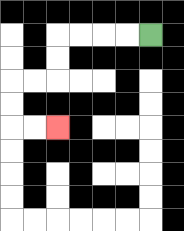{'start': '[6, 1]', 'end': '[2, 5]', 'path_directions': 'L,L,L,L,D,D,L,L,D,D,R,R', 'path_coordinates': '[[6, 1], [5, 1], [4, 1], [3, 1], [2, 1], [2, 2], [2, 3], [1, 3], [0, 3], [0, 4], [0, 5], [1, 5], [2, 5]]'}